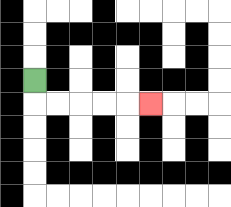{'start': '[1, 3]', 'end': '[6, 4]', 'path_directions': 'D,R,R,R,R,R', 'path_coordinates': '[[1, 3], [1, 4], [2, 4], [3, 4], [4, 4], [5, 4], [6, 4]]'}